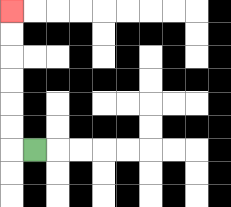{'start': '[1, 6]', 'end': '[0, 0]', 'path_directions': 'L,U,U,U,U,U,U', 'path_coordinates': '[[1, 6], [0, 6], [0, 5], [0, 4], [0, 3], [0, 2], [0, 1], [0, 0]]'}